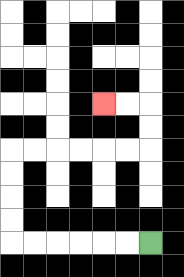{'start': '[6, 10]', 'end': '[4, 4]', 'path_directions': 'L,L,L,L,L,L,U,U,U,U,R,R,R,R,R,R,U,U,L,L', 'path_coordinates': '[[6, 10], [5, 10], [4, 10], [3, 10], [2, 10], [1, 10], [0, 10], [0, 9], [0, 8], [0, 7], [0, 6], [1, 6], [2, 6], [3, 6], [4, 6], [5, 6], [6, 6], [6, 5], [6, 4], [5, 4], [4, 4]]'}